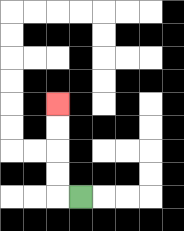{'start': '[3, 8]', 'end': '[2, 4]', 'path_directions': 'L,U,U,U,U', 'path_coordinates': '[[3, 8], [2, 8], [2, 7], [2, 6], [2, 5], [2, 4]]'}